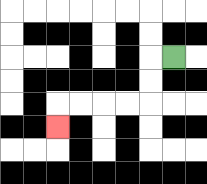{'start': '[7, 2]', 'end': '[2, 5]', 'path_directions': 'L,D,D,L,L,L,L,D', 'path_coordinates': '[[7, 2], [6, 2], [6, 3], [6, 4], [5, 4], [4, 4], [3, 4], [2, 4], [2, 5]]'}